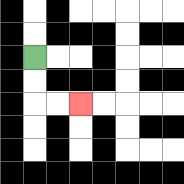{'start': '[1, 2]', 'end': '[3, 4]', 'path_directions': 'D,D,R,R', 'path_coordinates': '[[1, 2], [1, 3], [1, 4], [2, 4], [3, 4]]'}